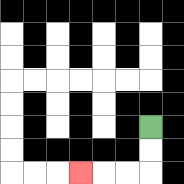{'start': '[6, 5]', 'end': '[3, 7]', 'path_directions': 'D,D,L,L,L', 'path_coordinates': '[[6, 5], [6, 6], [6, 7], [5, 7], [4, 7], [3, 7]]'}